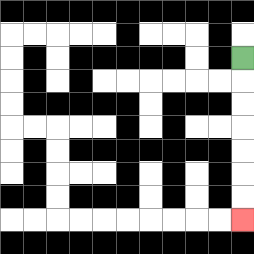{'start': '[10, 2]', 'end': '[10, 9]', 'path_directions': 'D,D,D,D,D,D,D', 'path_coordinates': '[[10, 2], [10, 3], [10, 4], [10, 5], [10, 6], [10, 7], [10, 8], [10, 9]]'}